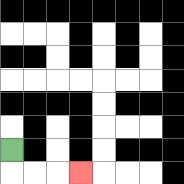{'start': '[0, 6]', 'end': '[3, 7]', 'path_directions': 'D,R,R,R', 'path_coordinates': '[[0, 6], [0, 7], [1, 7], [2, 7], [3, 7]]'}